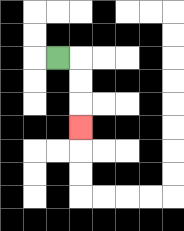{'start': '[2, 2]', 'end': '[3, 5]', 'path_directions': 'R,D,D,D', 'path_coordinates': '[[2, 2], [3, 2], [3, 3], [3, 4], [3, 5]]'}